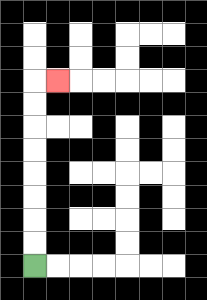{'start': '[1, 11]', 'end': '[2, 3]', 'path_directions': 'U,U,U,U,U,U,U,U,R', 'path_coordinates': '[[1, 11], [1, 10], [1, 9], [1, 8], [1, 7], [1, 6], [1, 5], [1, 4], [1, 3], [2, 3]]'}